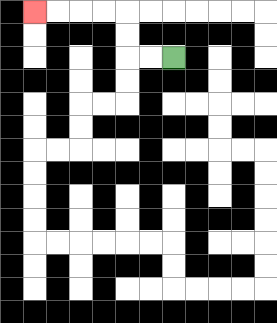{'start': '[7, 2]', 'end': '[1, 0]', 'path_directions': 'L,L,U,U,L,L,L,L', 'path_coordinates': '[[7, 2], [6, 2], [5, 2], [5, 1], [5, 0], [4, 0], [3, 0], [2, 0], [1, 0]]'}